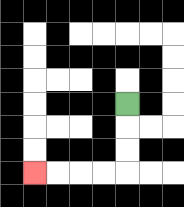{'start': '[5, 4]', 'end': '[1, 7]', 'path_directions': 'D,D,D,L,L,L,L', 'path_coordinates': '[[5, 4], [5, 5], [5, 6], [5, 7], [4, 7], [3, 7], [2, 7], [1, 7]]'}